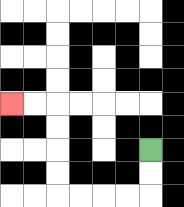{'start': '[6, 6]', 'end': '[0, 4]', 'path_directions': 'D,D,L,L,L,L,U,U,U,U,L,L', 'path_coordinates': '[[6, 6], [6, 7], [6, 8], [5, 8], [4, 8], [3, 8], [2, 8], [2, 7], [2, 6], [2, 5], [2, 4], [1, 4], [0, 4]]'}